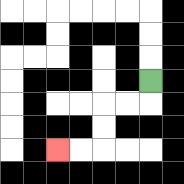{'start': '[6, 3]', 'end': '[2, 6]', 'path_directions': 'D,L,L,D,D,L,L', 'path_coordinates': '[[6, 3], [6, 4], [5, 4], [4, 4], [4, 5], [4, 6], [3, 6], [2, 6]]'}